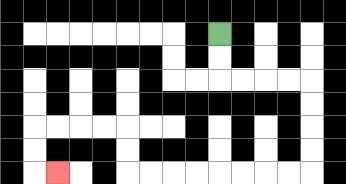{'start': '[9, 1]', 'end': '[2, 7]', 'path_directions': 'D,D,R,R,R,R,D,D,D,D,L,L,L,L,L,L,L,L,U,U,L,L,L,L,D,D,R', 'path_coordinates': '[[9, 1], [9, 2], [9, 3], [10, 3], [11, 3], [12, 3], [13, 3], [13, 4], [13, 5], [13, 6], [13, 7], [12, 7], [11, 7], [10, 7], [9, 7], [8, 7], [7, 7], [6, 7], [5, 7], [5, 6], [5, 5], [4, 5], [3, 5], [2, 5], [1, 5], [1, 6], [1, 7], [2, 7]]'}